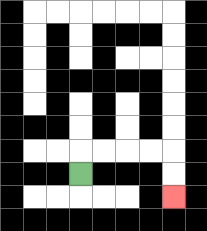{'start': '[3, 7]', 'end': '[7, 8]', 'path_directions': 'U,R,R,R,R,D,D', 'path_coordinates': '[[3, 7], [3, 6], [4, 6], [5, 6], [6, 6], [7, 6], [7, 7], [7, 8]]'}